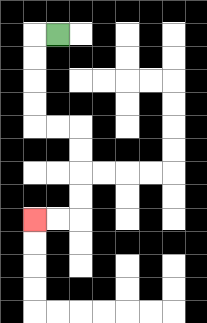{'start': '[2, 1]', 'end': '[1, 9]', 'path_directions': 'L,D,D,D,D,R,R,D,D,D,D,L,L', 'path_coordinates': '[[2, 1], [1, 1], [1, 2], [1, 3], [1, 4], [1, 5], [2, 5], [3, 5], [3, 6], [3, 7], [3, 8], [3, 9], [2, 9], [1, 9]]'}